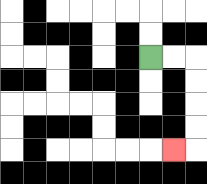{'start': '[6, 2]', 'end': '[7, 6]', 'path_directions': 'R,R,D,D,D,D,L', 'path_coordinates': '[[6, 2], [7, 2], [8, 2], [8, 3], [8, 4], [8, 5], [8, 6], [7, 6]]'}